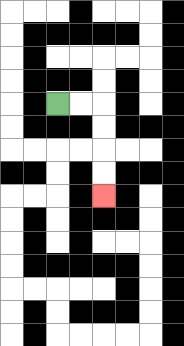{'start': '[2, 4]', 'end': '[4, 8]', 'path_directions': 'R,R,D,D,D,D', 'path_coordinates': '[[2, 4], [3, 4], [4, 4], [4, 5], [4, 6], [4, 7], [4, 8]]'}